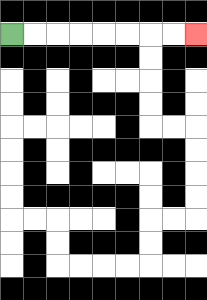{'start': '[0, 1]', 'end': '[8, 1]', 'path_directions': 'R,R,R,R,R,R,R,R', 'path_coordinates': '[[0, 1], [1, 1], [2, 1], [3, 1], [4, 1], [5, 1], [6, 1], [7, 1], [8, 1]]'}